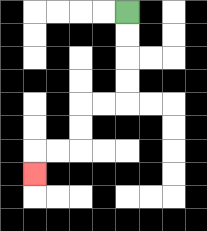{'start': '[5, 0]', 'end': '[1, 7]', 'path_directions': 'D,D,D,D,L,L,D,D,L,L,D', 'path_coordinates': '[[5, 0], [5, 1], [5, 2], [5, 3], [5, 4], [4, 4], [3, 4], [3, 5], [3, 6], [2, 6], [1, 6], [1, 7]]'}